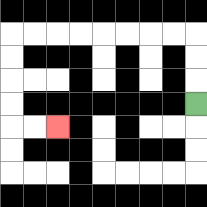{'start': '[8, 4]', 'end': '[2, 5]', 'path_directions': 'U,U,U,L,L,L,L,L,L,L,L,D,D,D,D,R,R', 'path_coordinates': '[[8, 4], [8, 3], [8, 2], [8, 1], [7, 1], [6, 1], [5, 1], [4, 1], [3, 1], [2, 1], [1, 1], [0, 1], [0, 2], [0, 3], [0, 4], [0, 5], [1, 5], [2, 5]]'}